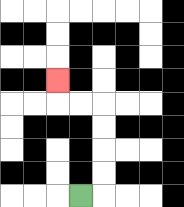{'start': '[3, 8]', 'end': '[2, 3]', 'path_directions': 'R,U,U,U,U,L,L,U', 'path_coordinates': '[[3, 8], [4, 8], [4, 7], [4, 6], [4, 5], [4, 4], [3, 4], [2, 4], [2, 3]]'}